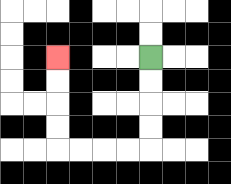{'start': '[6, 2]', 'end': '[2, 2]', 'path_directions': 'D,D,D,D,L,L,L,L,U,U,U,U', 'path_coordinates': '[[6, 2], [6, 3], [6, 4], [6, 5], [6, 6], [5, 6], [4, 6], [3, 6], [2, 6], [2, 5], [2, 4], [2, 3], [2, 2]]'}